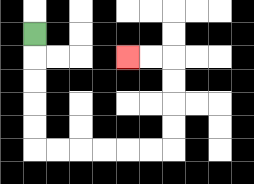{'start': '[1, 1]', 'end': '[5, 2]', 'path_directions': 'D,D,D,D,D,R,R,R,R,R,R,U,U,U,U,L,L', 'path_coordinates': '[[1, 1], [1, 2], [1, 3], [1, 4], [1, 5], [1, 6], [2, 6], [3, 6], [4, 6], [5, 6], [6, 6], [7, 6], [7, 5], [7, 4], [7, 3], [7, 2], [6, 2], [5, 2]]'}